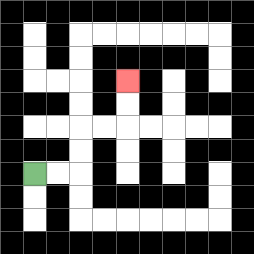{'start': '[1, 7]', 'end': '[5, 3]', 'path_directions': 'R,R,U,U,R,R,U,U', 'path_coordinates': '[[1, 7], [2, 7], [3, 7], [3, 6], [3, 5], [4, 5], [5, 5], [5, 4], [5, 3]]'}